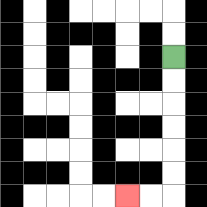{'start': '[7, 2]', 'end': '[5, 8]', 'path_directions': 'D,D,D,D,D,D,L,L', 'path_coordinates': '[[7, 2], [7, 3], [7, 4], [7, 5], [7, 6], [7, 7], [7, 8], [6, 8], [5, 8]]'}